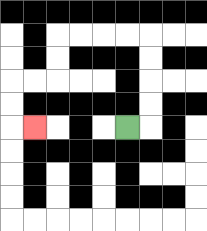{'start': '[5, 5]', 'end': '[1, 5]', 'path_directions': 'R,U,U,U,U,L,L,L,L,D,D,L,L,D,D,R', 'path_coordinates': '[[5, 5], [6, 5], [6, 4], [6, 3], [6, 2], [6, 1], [5, 1], [4, 1], [3, 1], [2, 1], [2, 2], [2, 3], [1, 3], [0, 3], [0, 4], [0, 5], [1, 5]]'}